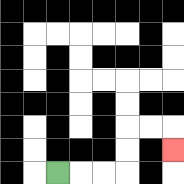{'start': '[2, 7]', 'end': '[7, 6]', 'path_directions': 'R,R,R,U,U,R,R,D', 'path_coordinates': '[[2, 7], [3, 7], [4, 7], [5, 7], [5, 6], [5, 5], [6, 5], [7, 5], [7, 6]]'}